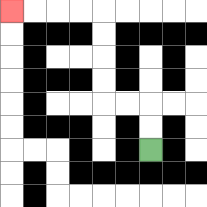{'start': '[6, 6]', 'end': '[0, 0]', 'path_directions': 'U,U,L,L,U,U,U,U,L,L,L,L', 'path_coordinates': '[[6, 6], [6, 5], [6, 4], [5, 4], [4, 4], [4, 3], [4, 2], [4, 1], [4, 0], [3, 0], [2, 0], [1, 0], [0, 0]]'}